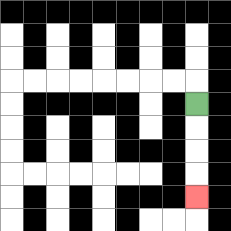{'start': '[8, 4]', 'end': '[8, 8]', 'path_directions': 'D,D,D,D', 'path_coordinates': '[[8, 4], [8, 5], [8, 6], [8, 7], [8, 8]]'}